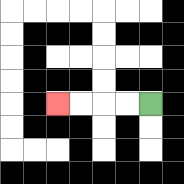{'start': '[6, 4]', 'end': '[2, 4]', 'path_directions': 'L,L,L,L', 'path_coordinates': '[[6, 4], [5, 4], [4, 4], [3, 4], [2, 4]]'}